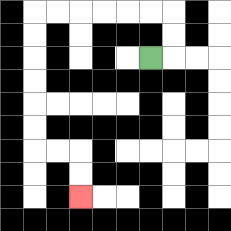{'start': '[6, 2]', 'end': '[3, 8]', 'path_directions': 'R,U,U,L,L,L,L,L,L,D,D,D,D,D,D,R,R,D,D', 'path_coordinates': '[[6, 2], [7, 2], [7, 1], [7, 0], [6, 0], [5, 0], [4, 0], [3, 0], [2, 0], [1, 0], [1, 1], [1, 2], [1, 3], [1, 4], [1, 5], [1, 6], [2, 6], [3, 6], [3, 7], [3, 8]]'}